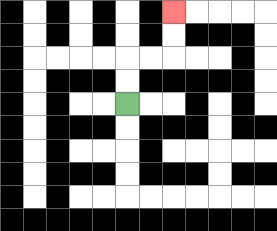{'start': '[5, 4]', 'end': '[7, 0]', 'path_directions': 'U,U,R,R,U,U', 'path_coordinates': '[[5, 4], [5, 3], [5, 2], [6, 2], [7, 2], [7, 1], [7, 0]]'}